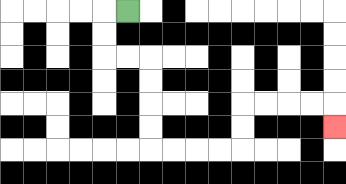{'start': '[5, 0]', 'end': '[14, 5]', 'path_directions': 'L,D,D,R,R,D,D,D,D,R,R,R,R,U,U,R,R,R,R,D', 'path_coordinates': '[[5, 0], [4, 0], [4, 1], [4, 2], [5, 2], [6, 2], [6, 3], [6, 4], [6, 5], [6, 6], [7, 6], [8, 6], [9, 6], [10, 6], [10, 5], [10, 4], [11, 4], [12, 4], [13, 4], [14, 4], [14, 5]]'}